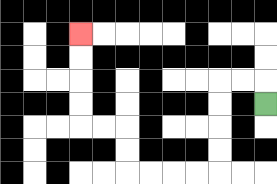{'start': '[11, 4]', 'end': '[3, 1]', 'path_directions': 'U,L,L,D,D,D,D,L,L,L,L,U,U,L,L,U,U,U,U', 'path_coordinates': '[[11, 4], [11, 3], [10, 3], [9, 3], [9, 4], [9, 5], [9, 6], [9, 7], [8, 7], [7, 7], [6, 7], [5, 7], [5, 6], [5, 5], [4, 5], [3, 5], [3, 4], [3, 3], [3, 2], [3, 1]]'}